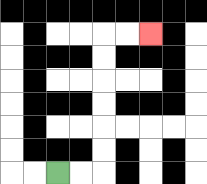{'start': '[2, 7]', 'end': '[6, 1]', 'path_directions': 'R,R,U,U,U,U,U,U,R,R', 'path_coordinates': '[[2, 7], [3, 7], [4, 7], [4, 6], [4, 5], [4, 4], [4, 3], [4, 2], [4, 1], [5, 1], [6, 1]]'}